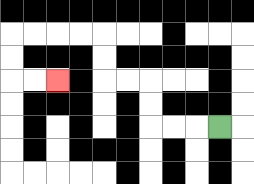{'start': '[9, 5]', 'end': '[2, 3]', 'path_directions': 'L,L,L,U,U,L,L,U,U,L,L,L,L,D,D,R,R', 'path_coordinates': '[[9, 5], [8, 5], [7, 5], [6, 5], [6, 4], [6, 3], [5, 3], [4, 3], [4, 2], [4, 1], [3, 1], [2, 1], [1, 1], [0, 1], [0, 2], [0, 3], [1, 3], [2, 3]]'}